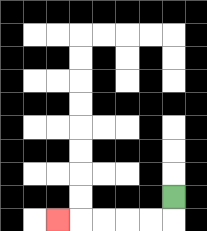{'start': '[7, 8]', 'end': '[2, 9]', 'path_directions': 'D,L,L,L,L,L', 'path_coordinates': '[[7, 8], [7, 9], [6, 9], [5, 9], [4, 9], [3, 9], [2, 9]]'}